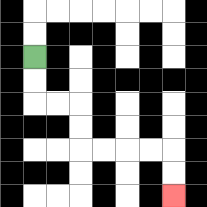{'start': '[1, 2]', 'end': '[7, 8]', 'path_directions': 'D,D,R,R,D,D,R,R,R,R,D,D', 'path_coordinates': '[[1, 2], [1, 3], [1, 4], [2, 4], [3, 4], [3, 5], [3, 6], [4, 6], [5, 6], [6, 6], [7, 6], [7, 7], [7, 8]]'}